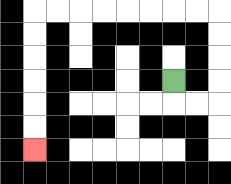{'start': '[7, 3]', 'end': '[1, 6]', 'path_directions': 'D,R,R,U,U,U,U,L,L,L,L,L,L,L,L,D,D,D,D,D,D', 'path_coordinates': '[[7, 3], [7, 4], [8, 4], [9, 4], [9, 3], [9, 2], [9, 1], [9, 0], [8, 0], [7, 0], [6, 0], [5, 0], [4, 0], [3, 0], [2, 0], [1, 0], [1, 1], [1, 2], [1, 3], [1, 4], [1, 5], [1, 6]]'}